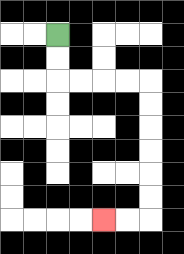{'start': '[2, 1]', 'end': '[4, 9]', 'path_directions': 'D,D,R,R,R,R,D,D,D,D,D,D,L,L', 'path_coordinates': '[[2, 1], [2, 2], [2, 3], [3, 3], [4, 3], [5, 3], [6, 3], [6, 4], [6, 5], [6, 6], [6, 7], [6, 8], [6, 9], [5, 9], [4, 9]]'}